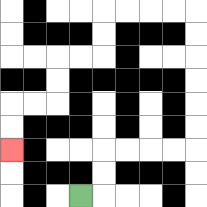{'start': '[3, 8]', 'end': '[0, 6]', 'path_directions': 'R,U,U,R,R,R,R,U,U,U,U,U,U,L,L,L,L,D,D,L,L,D,D,L,L,D,D', 'path_coordinates': '[[3, 8], [4, 8], [4, 7], [4, 6], [5, 6], [6, 6], [7, 6], [8, 6], [8, 5], [8, 4], [8, 3], [8, 2], [8, 1], [8, 0], [7, 0], [6, 0], [5, 0], [4, 0], [4, 1], [4, 2], [3, 2], [2, 2], [2, 3], [2, 4], [1, 4], [0, 4], [0, 5], [0, 6]]'}